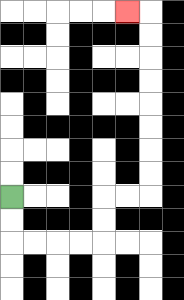{'start': '[0, 8]', 'end': '[5, 0]', 'path_directions': 'D,D,R,R,R,R,U,U,R,R,U,U,U,U,U,U,U,U,L', 'path_coordinates': '[[0, 8], [0, 9], [0, 10], [1, 10], [2, 10], [3, 10], [4, 10], [4, 9], [4, 8], [5, 8], [6, 8], [6, 7], [6, 6], [6, 5], [6, 4], [6, 3], [6, 2], [6, 1], [6, 0], [5, 0]]'}